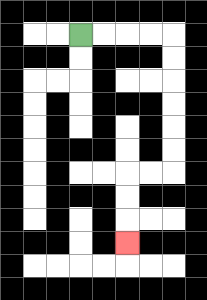{'start': '[3, 1]', 'end': '[5, 10]', 'path_directions': 'R,R,R,R,D,D,D,D,D,D,L,L,D,D,D', 'path_coordinates': '[[3, 1], [4, 1], [5, 1], [6, 1], [7, 1], [7, 2], [7, 3], [7, 4], [7, 5], [7, 6], [7, 7], [6, 7], [5, 7], [5, 8], [5, 9], [5, 10]]'}